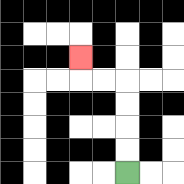{'start': '[5, 7]', 'end': '[3, 2]', 'path_directions': 'U,U,U,U,L,L,U', 'path_coordinates': '[[5, 7], [5, 6], [5, 5], [5, 4], [5, 3], [4, 3], [3, 3], [3, 2]]'}